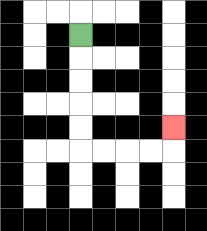{'start': '[3, 1]', 'end': '[7, 5]', 'path_directions': 'D,D,D,D,D,R,R,R,R,U', 'path_coordinates': '[[3, 1], [3, 2], [3, 3], [3, 4], [3, 5], [3, 6], [4, 6], [5, 6], [6, 6], [7, 6], [7, 5]]'}